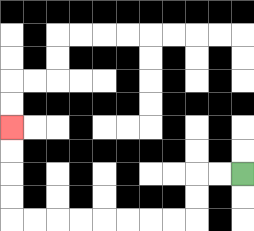{'start': '[10, 7]', 'end': '[0, 5]', 'path_directions': 'L,L,D,D,L,L,L,L,L,L,L,L,U,U,U,U', 'path_coordinates': '[[10, 7], [9, 7], [8, 7], [8, 8], [8, 9], [7, 9], [6, 9], [5, 9], [4, 9], [3, 9], [2, 9], [1, 9], [0, 9], [0, 8], [0, 7], [0, 6], [0, 5]]'}